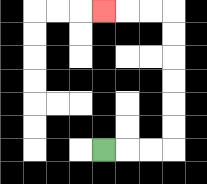{'start': '[4, 6]', 'end': '[4, 0]', 'path_directions': 'R,R,R,U,U,U,U,U,U,L,L,L', 'path_coordinates': '[[4, 6], [5, 6], [6, 6], [7, 6], [7, 5], [7, 4], [7, 3], [7, 2], [7, 1], [7, 0], [6, 0], [5, 0], [4, 0]]'}